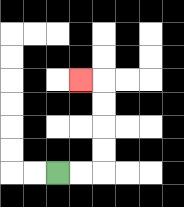{'start': '[2, 7]', 'end': '[3, 3]', 'path_directions': 'R,R,U,U,U,U,L', 'path_coordinates': '[[2, 7], [3, 7], [4, 7], [4, 6], [4, 5], [4, 4], [4, 3], [3, 3]]'}